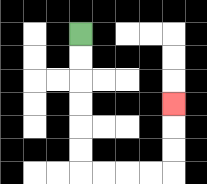{'start': '[3, 1]', 'end': '[7, 4]', 'path_directions': 'D,D,D,D,D,D,R,R,R,R,U,U,U', 'path_coordinates': '[[3, 1], [3, 2], [3, 3], [3, 4], [3, 5], [3, 6], [3, 7], [4, 7], [5, 7], [6, 7], [7, 7], [7, 6], [7, 5], [7, 4]]'}